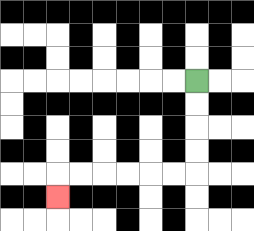{'start': '[8, 3]', 'end': '[2, 8]', 'path_directions': 'D,D,D,D,L,L,L,L,L,L,D', 'path_coordinates': '[[8, 3], [8, 4], [8, 5], [8, 6], [8, 7], [7, 7], [6, 7], [5, 7], [4, 7], [3, 7], [2, 7], [2, 8]]'}